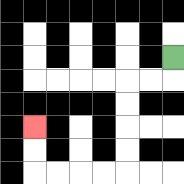{'start': '[7, 2]', 'end': '[1, 5]', 'path_directions': 'D,L,L,D,D,D,D,L,L,L,L,U,U', 'path_coordinates': '[[7, 2], [7, 3], [6, 3], [5, 3], [5, 4], [5, 5], [5, 6], [5, 7], [4, 7], [3, 7], [2, 7], [1, 7], [1, 6], [1, 5]]'}